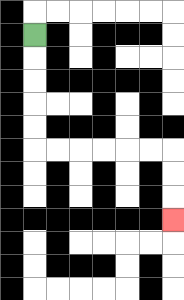{'start': '[1, 1]', 'end': '[7, 9]', 'path_directions': 'D,D,D,D,D,R,R,R,R,R,R,D,D,D', 'path_coordinates': '[[1, 1], [1, 2], [1, 3], [1, 4], [1, 5], [1, 6], [2, 6], [3, 6], [4, 6], [5, 6], [6, 6], [7, 6], [7, 7], [7, 8], [7, 9]]'}